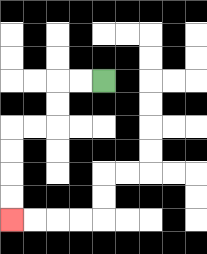{'start': '[4, 3]', 'end': '[0, 9]', 'path_directions': 'L,L,D,D,L,L,D,D,D,D', 'path_coordinates': '[[4, 3], [3, 3], [2, 3], [2, 4], [2, 5], [1, 5], [0, 5], [0, 6], [0, 7], [0, 8], [0, 9]]'}